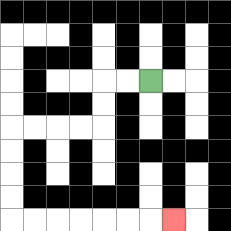{'start': '[6, 3]', 'end': '[7, 9]', 'path_directions': 'L,L,D,D,L,L,L,L,D,D,D,D,R,R,R,R,R,R,R', 'path_coordinates': '[[6, 3], [5, 3], [4, 3], [4, 4], [4, 5], [3, 5], [2, 5], [1, 5], [0, 5], [0, 6], [0, 7], [0, 8], [0, 9], [1, 9], [2, 9], [3, 9], [4, 9], [5, 9], [6, 9], [7, 9]]'}